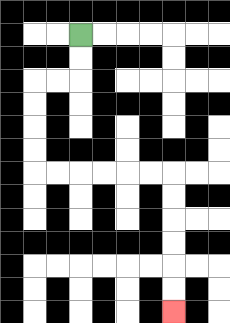{'start': '[3, 1]', 'end': '[7, 13]', 'path_directions': 'D,D,L,L,D,D,D,D,R,R,R,R,R,R,D,D,D,D,D,D', 'path_coordinates': '[[3, 1], [3, 2], [3, 3], [2, 3], [1, 3], [1, 4], [1, 5], [1, 6], [1, 7], [2, 7], [3, 7], [4, 7], [5, 7], [6, 7], [7, 7], [7, 8], [7, 9], [7, 10], [7, 11], [7, 12], [7, 13]]'}